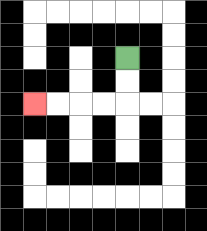{'start': '[5, 2]', 'end': '[1, 4]', 'path_directions': 'D,D,L,L,L,L', 'path_coordinates': '[[5, 2], [5, 3], [5, 4], [4, 4], [3, 4], [2, 4], [1, 4]]'}